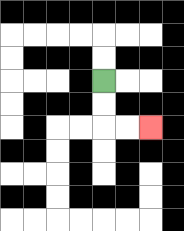{'start': '[4, 3]', 'end': '[6, 5]', 'path_directions': 'D,D,R,R', 'path_coordinates': '[[4, 3], [4, 4], [4, 5], [5, 5], [6, 5]]'}